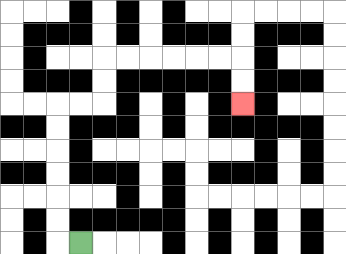{'start': '[3, 10]', 'end': '[10, 4]', 'path_directions': 'L,U,U,U,U,U,U,R,R,U,U,R,R,R,R,R,R,D,D', 'path_coordinates': '[[3, 10], [2, 10], [2, 9], [2, 8], [2, 7], [2, 6], [2, 5], [2, 4], [3, 4], [4, 4], [4, 3], [4, 2], [5, 2], [6, 2], [7, 2], [8, 2], [9, 2], [10, 2], [10, 3], [10, 4]]'}